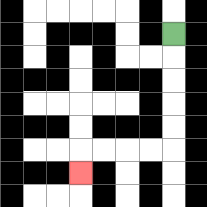{'start': '[7, 1]', 'end': '[3, 7]', 'path_directions': 'D,D,D,D,D,L,L,L,L,D', 'path_coordinates': '[[7, 1], [7, 2], [7, 3], [7, 4], [7, 5], [7, 6], [6, 6], [5, 6], [4, 6], [3, 6], [3, 7]]'}